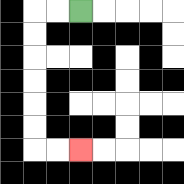{'start': '[3, 0]', 'end': '[3, 6]', 'path_directions': 'L,L,D,D,D,D,D,D,R,R', 'path_coordinates': '[[3, 0], [2, 0], [1, 0], [1, 1], [1, 2], [1, 3], [1, 4], [1, 5], [1, 6], [2, 6], [3, 6]]'}